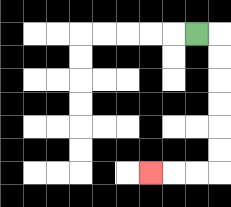{'start': '[8, 1]', 'end': '[6, 7]', 'path_directions': 'R,D,D,D,D,D,D,L,L,L', 'path_coordinates': '[[8, 1], [9, 1], [9, 2], [9, 3], [9, 4], [9, 5], [9, 6], [9, 7], [8, 7], [7, 7], [6, 7]]'}